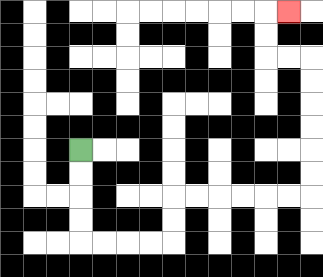{'start': '[3, 6]', 'end': '[12, 0]', 'path_directions': 'D,D,D,D,R,R,R,R,U,U,R,R,R,R,R,R,U,U,U,U,U,U,L,L,U,U,R', 'path_coordinates': '[[3, 6], [3, 7], [3, 8], [3, 9], [3, 10], [4, 10], [5, 10], [6, 10], [7, 10], [7, 9], [7, 8], [8, 8], [9, 8], [10, 8], [11, 8], [12, 8], [13, 8], [13, 7], [13, 6], [13, 5], [13, 4], [13, 3], [13, 2], [12, 2], [11, 2], [11, 1], [11, 0], [12, 0]]'}